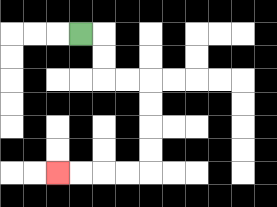{'start': '[3, 1]', 'end': '[2, 7]', 'path_directions': 'R,D,D,R,R,D,D,D,D,L,L,L,L', 'path_coordinates': '[[3, 1], [4, 1], [4, 2], [4, 3], [5, 3], [6, 3], [6, 4], [6, 5], [6, 6], [6, 7], [5, 7], [4, 7], [3, 7], [2, 7]]'}